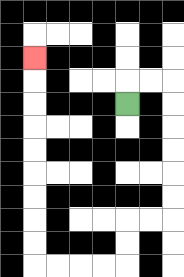{'start': '[5, 4]', 'end': '[1, 2]', 'path_directions': 'U,R,R,D,D,D,D,D,D,L,L,D,D,L,L,L,L,U,U,U,U,U,U,U,U,U', 'path_coordinates': '[[5, 4], [5, 3], [6, 3], [7, 3], [7, 4], [7, 5], [7, 6], [7, 7], [7, 8], [7, 9], [6, 9], [5, 9], [5, 10], [5, 11], [4, 11], [3, 11], [2, 11], [1, 11], [1, 10], [1, 9], [1, 8], [1, 7], [1, 6], [1, 5], [1, 4], [1, 3], [1, 2]]'}